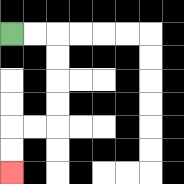{'start': '[0, 1]', 'end': '[0, 7]', 'path_directions': 'R,R,D,D,D,D,L,L,D,D', 'path_coordinates': '[[0, 1], [1, 1], [2, 1], [2, 2], [2, 3], [2, 4], [2, 5], [1, 5], [0, 5], [0, 6], [0, 7]]'}